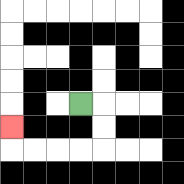{'start': '[3, 4]', 'end': '[0, 5]', 'path_directions': 'R,D,D,L,L,L,L,U', 'path_coordinates': '[[3, 4], [4, 4], [4, 5], [4, 6], [3, 6], [2, 6], [1, 6], [0, 6], [0, 5]]'}